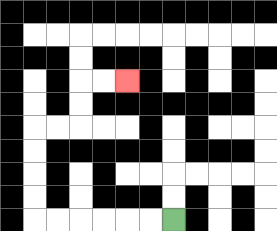{'start': '[7, 9]', 'end': '[5, 3]', 'path_directions': 'L,L,L,L,L,L,U,U,U,U,R,R,U,U,R,R', 'path_coordinates': '[[7, 9], [6, 9], [5, 9], [4, 9], [3, 9], [2, 9], [1, 9], [1, 8], [1, 7], [1, 6], [1, 5], [2, 5], [3, 5], [3, 4], [3, 3], [4, 3], [5, 3]]'}